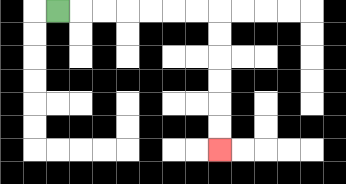{'start': '[2, 0]', 'end': '[9, 6]', 'path_directions': 'R,R,R,R,R,R,R,D,D,D,D,D,D', 'path_coordinates': '[[2, 0], [3, 0], [4, 0], [5, 0], [6, 0], [7, 0], [8, 0], [9, 0], [9, 1], [9, 2], [9, 3], [9, 4], [9, 5], [9, 6]]'}